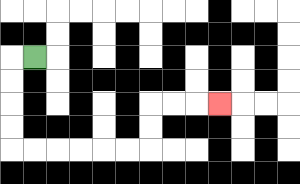{'start': '[1, 2]', 'end': '[9, 4]', 'path_directions': 'L,D,D,D,D,R,R,R,R,R,R,U,U,R,R,R', 'path_coordinates': '[[1, 2], [0, 2], [0, 3], [0, 4], [0, 5], [0, 6], [1, 6], [2, 6], [3, 6], [4, 6], [5, 6], [6, 6], [6, 5], [6, 4], [7, 4], [8, 4], [9, 4]]'}